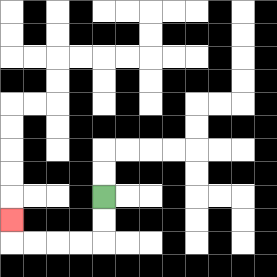{'start': '[4, 8]', 'end': '[0, 9]', 'path_directions': 'D,D,L,L,L,L,U', 'path_coordinates': '[[4, 8], [4, 9], [4, 10], [3, 10], [2, 10], [1, 10], [0, 10], [0, 9]]'}